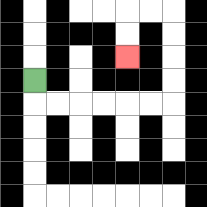{'start': '[1, 3]', 'end': '[5, 2]', 'path_directions': 'D,R,R,R,R,R,R,U,U,U,U,L,L,D,D', 'path_coordinates': '[[1, 3], [1, 4], [2, 4], [3, 4], [4, 4], [5, 4], [6, 4], [7, 4], [7, 3], [7, 2], [7, 1], [7, 0], [6, 0], [5, 0], [5, 1], [5, 2]]'}